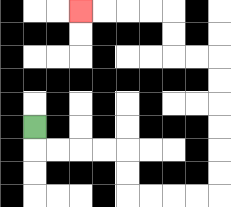{'start': '[1, 5]', 'end': '[3, 0]', 'path_directions': 'D,R,R,R,R,D,D,R,R,R,R,U,U,U,U,U,U,L,L,U,U,L,L,L,L', 'path_coordinates': '[[1, 5], [1, 6], [2, 6], [3, 6], [4, 6], [5, 6], [5, 7], [5, 8], [6, 8], [7, 8], [8, 8], [9, 8], [9, 7], [9, 6], [9, 5], [9, 4], [9, 3], [9, 2], [8, 2], [7, 2], [7, 1], [7, 0], [6, 0], [5, 0], [4, 0], [3, 0]]'}